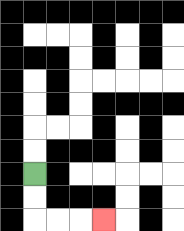{'start': '[1, 7]', 'end': '[4, 9]', 'path_directions': 'D,D,R,R,R', 'path_coordinates': '[[1, 7], [1, 8], [1, 9], [2, 9], [3, 9], [4, 9]]'}